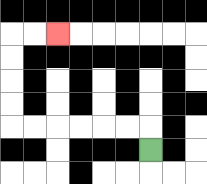{'start': '[6, 6]', 'end': '[2, 1]', 'path_directions': 'U,L,L,L,L,L,L,U,U,U,U,R,R', 'path_coordinates': '[[6, 6], [6, 5], [5, 5], [4, 5], [3, 5], [2, 5], [1, 5], [0, 5], [0, 4], [0, 3], [0, 2], [0, 1], [1, 1], [2, 1]]'}